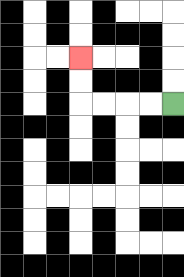{'start': '[7, 4]', 'end': '[3, 2]', 'path_directions': 'L,L,L,L,U,U', 'path_coordinates': '[[7, 4], [6, 4], [5, 4], [4, 4], [3, 4], [3, 3], [3, 2]]'}